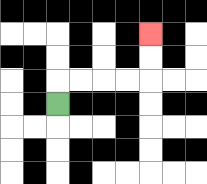{'start': '[2, 4]', 'end': '[6, 1]', 'path_directions': 'U,R,R,R,R,U,U', 'path_coordinates': '[[2, 4], [2, 3], [3, 3], [4, 3], [5, 3], [6, 3], [6, 2], [6, 1]]'}